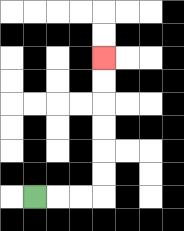{'start': '[1, 8]', 'end': '[4, 2]', 'path_directions': 'R,R,R,U,U,U,U,U,U', 'path_coordinates': '[[1, 8], [2, 8], [3, 8], [4, 8], [4, 7], [4, 6], [4, 5], [4, 4], [4, 3], [4, 2]]'}